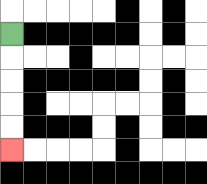{'start': '[0, 1]', 'end': '[0, 6]', 'path_directions': 'D,D,D,D,D', 'path_coordinates': '[[0, 1], [0, 2], [0, 3], [0, 4], [0, 5], [0, 6]]'}